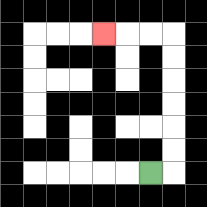{'start': '[6, 7]', 'end': '[4, 1]', 'path_directions': 'R,U,U,U,U,U,U,L,L,L', 'path_coordinates': '[[6, 7], [7, 7], [7, 6], [7, 5], [7, 4], [7, 3], [7, 2], [7, 1], [6, 1], [5, 1], [4, 1]]'}